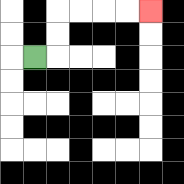{'start': '[1, 2]', 'end': '[6, 0]', 'path_directions': 'R,U,U,R,R,R,R', 'path_coordinates': '[[1, 2], [2, 2], [2, 1], [2, 0], [3, 0], [4, 0], [5, 0], [6, 0]]'}